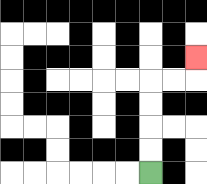{'start': '[6, 7]', 'end': '[8, 2]', 'path_directions': 'U,U,U,U,R,R,U', 'path_coordinates': '[[6, 7], [6, 6], [6, 5], [6, 4], [6, 3], [7, 3], [8, 3], [8, 2]]'}